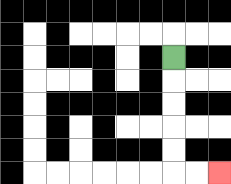{'start': '[7, 2]', 'end': '[9, 7]', 'path_directions': 'D,D,D,D,D,R,R', 'path_coordinates': '[[7, 2], [7, 3], [7, 4], [7, 5], [7, 6], [7, 7], [8, 7], [9, 7]]'}